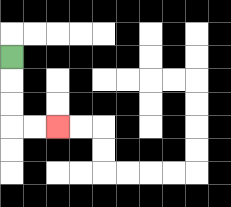{'start': '[0, 2]', 'end': '[2, 5]', 'path_directions': 'D,D,D,R,R', 'path_coordinates': '[[0, 2], [0, 3], [0, 4], [0, 5], [1, 5], [2, 5]]'}